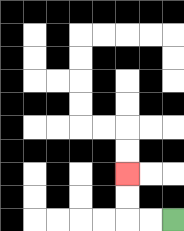{'start': '[7, 9]', 'end': '[5, 7]', 'path_directions': 'L,L,U,U', 'path_coordinates': '[[7, 9], [6, 9], [5, 9], [5, 8], [5, 7]]'}